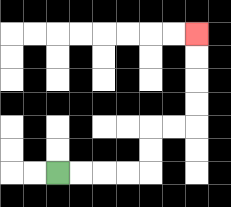{'start': '[2, 7]', 'end': '[8, 1]', 'path_directions': 'R,R,R,R,U,U,R,R,U,U,U,U', 'path_coordinates': '[[2, 7], [3, 7], [4, 7], [5, 7], [6, 7], [6, 6], [6, 5], [7, 5], [8, 5], [8, 4], [8, 3], [8, 2], [8, 1]]'}